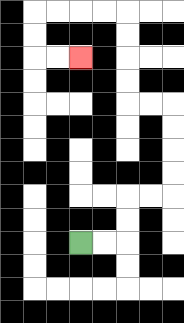{'start': '[3, 10]', 'end': '[3, 2]', 'path_directions': 'R,R,U,U,R,R,U,U,U,U,L,L,U,U,U,U,L,L,L,L,D,D,R,R', 'path_coordinates': '[[3, 10], [4, 10], [5, 10], [5, 9], [5, 8], [6, 8], [7, 8], [7, 7], [7, 6], [7, 5], [7, 4], [6, 4], [5, 4], [5, 3], [5, 2], [5, 1], [5, 0], [4, 0], [3, 0], [2, 0], [1, 0], [1, 1], [1, 2], [2, 2], [3, 2]]'}